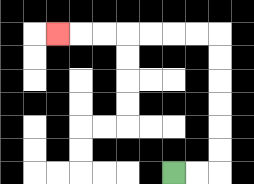{'start': '[7, 7]', 'end': '[2, 1]', 'path_directions': 'R,R,U,U,U,U,U,U,L,L,L,L,L,L,L', 'path_coordinates': '[[7, 7], [8, 7], [9, 7], [9, 6], [9, 5], [9, 4], [9, 3], [9, 2], [9, 1], [8, 1], [7, 1], [6, 1], [5, 1], [4, 1], [3, 1], [2, 1]]'}